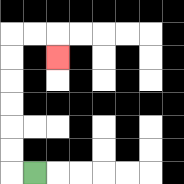{'start': '[1, 7]', 'end': '[2, 2]', 'path_directions': 'L,U,U,U,U,U,U,R,R,D', 'path_coordinates': '[[1, 7], [0, 7], [0, 6], [0, 5], [0, 4], [0, 3], [0, 2], [0, 1], [1, 1], [2, 1], [2, 2]]'}